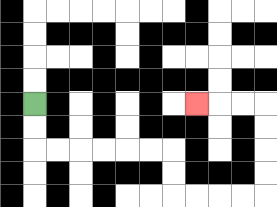{'start': '[1, 4]', 'end': '[8, 4]', 'path_directions': 'D,D,R,R,R,R,R,R,D,D,R,R,R,R,U,U,U,U,L,L,L', 'path_coordinates': '[[1, 4], [1, 5], [1, 6], [2, 6], [3, 6], [4, 6], [5, 6], [6, 6], [7, 6], [7, 7], [7, 8], [8, 8], [9, 8], [10, 8], [11, 8], [11, 7], [11, 6], [11, 5], [11, 4], [10, 4], [9, 4], [8, 4]]'}